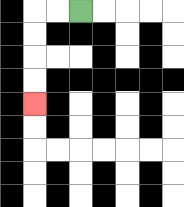{'start': '[3, 0]', 'end': '[1, 4]', 'path_directions': 'L,L,D,D,D,D', 'path_coordinates': '[[3, 0], [2, 0], [1, 0], [1, 1], [1, 2], [1, 3], [1, 4]]'}